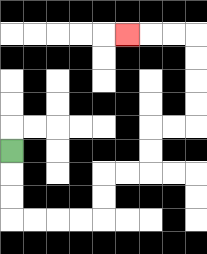{'start': '[0, 6]', 'end': '[5, 1]', 'path_directions': 'D,D,D,R,R,R,R,U,U,R,R,U,U,R,R,U,U,U,U,L,L,L', 'path_coordinates': '[[0, 6], [0, 7], [0, 8], [0, 9], [1, 9], [2, 9], [3, 9], [4, 9], [4, 8], [4, 7], [5, 7], [6, 7], [6, 6], [6, 5], [7, 5], [8, 5], [8, 4], [8, 3], [8, 2], [8, 1], [7, 1], [6, 1], [5, 1]]'}